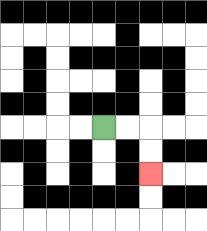{'start': '[4, 5]', 'end': '[6, 7]', 'path_directions': 'R,R,D,D', 'path_coordinates': '[[4, 5], [5, 5], [6, 5], [6, 6], [6, 7]]'}